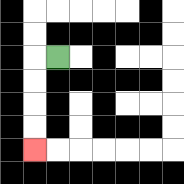{'start': '[2, 2]', 'end': '[1, 6]', 'path_directions': 'L,D,D,D,D', 'path_coordinates': '[[2, 2], [1, 2], [1, 3], [1, 4], [1, 5], [1, 6]]'}